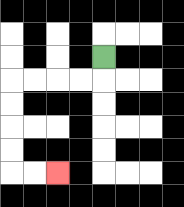{'start': '[4, 2]', 'end': '[2, 7]', 'path_directions': 'D,L,L,L,L,D,D,D,D,R,R', 'path_coordinates': '[[4, 2], [4, 3], [3, 3], [2, 3], [1, 3], [0, 3], [0, 4], [0, 5], [0, 6], [0, 7], [1, 7], [2, 7]]'}